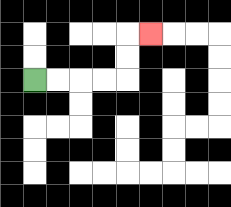{'start': '[1, 3]', 'end': '[6, 1]', 'path_directions': 'R,R,R,R,U,U,R', 'path_coordinates': '[[1, 3], [2, 3], [3, 3], [4, 3], [5, 3], [5, 2], [5, 1], [6, 1]]'}